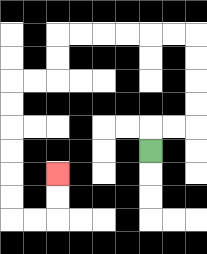{'start': '[6, 6]', 'end': '[2, 7]', 'path_directions': 'U,R,R,U,U,U,U,L,L,L,L,L,L,D,D,L,L,D,D,D,D,D,D,R,R,U,U', 'path_coordinates': '[[6, 6], [6, 5], [7, 5], [8, 5], [8, 4], [8, 3], [8, 2], [8, 1], [7, 1], [6, 1], [5, 1], [4, 1], [3, 1], [2, 1], [2, 2], [2, 3], [1, 3], [0, 3], [0, 4], [0, 5], [0, 6], [0, 7], [0, 8], [0, 9], [1, 9], [2, 9], [2, 8], [2, 7]]'}